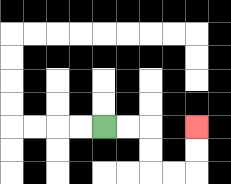{'start': '[4, 5]', 'end': '[8, 5]', 'path_directions': 'R,R,D,D,R,R,U,U', 'path_coordinates': '[[4, 5], [5, 5], [6, 5], [6, 6], [6, 7], [7, 7], [8, 7], [8, 6], [8, 5]]'}